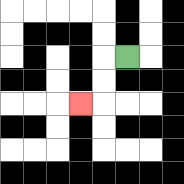{'start': '[5, 2]', 'end': '[3, 4]', 'path_directions': 'L,D,D,L', 'path_coordinates': '[[5, 2], [4, 2], [4, 3], [4, 4], [3, 4]]'}